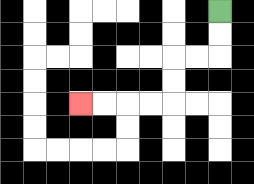{'start': '[9, 0]', 'end': '[3, 4]', 'path_directions': 'D,D,L,L,D,D,L,L,L,L', 'path_coordinates': '[[9, 0], [9, 1], [9, 2], [8, 2], [7, 2], [7, 3], [7, 4], [6, 4], [5, 4], [4, 4], [3, 4]]'}